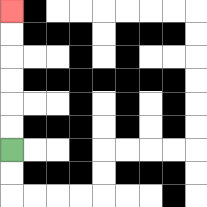{'start': '[0, 6]', 'end': '[0, 0]', 'path_directions': 'U,U,U,U,U,U', 'path_coordinates': '[[0, 6], [0, 5], [0, 4], [0, 3], [0, 2], [0, 1], [0, 0]]'}